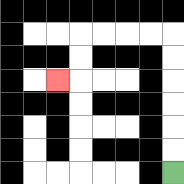{'start': '[7, 7]', 'end': '[2, 3]', 'path_directions': 'U,U,U,U,U,U,L,L,L,L,D,D,L', 'path_coordinates': '[[7, 7], [7, 6], [7, 5], [7, 4], [7, 3], [7, 2], [7, 1], [6, 1], [5, 1], [4, 1], [3, 1], [3, 2], [3, 3], [2, 3]]'}